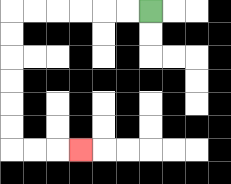{'start': '[6, 0]', 'end': '[3, 6]', 'path_directions': 'L,L,L,L,L,L,D,D,D,D,D,D,R,R,R', 'path_coordinates': '[[6, 0], [5, 0], [4, 0], [3, 0], [2, 0], [1, 0], [0, 0], [0, 1], [0, 2], [0, 3], [0, 4], [0, 5], [0, 6], [1, 6], [2, 6], [3, 6]]'}